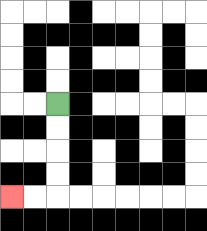{'start': '[2, 4]', 'end': '[0, 8]', 'path_directions': 'D,D,D,D,L,L', 'path_coordinates': '[[2, 4], [2, 5], [2, 6], [2, 7], [2, 8], [1, 8], [0, 8]]'}